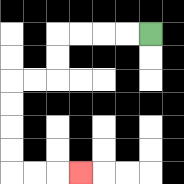{'start': '[6, 1]', 'end': '[3, 7]', 'path_directions': 'L,L,L,L,D,D,L,L,D,D,D,D,R,R,R', 'path_coordinates': '[[6, 1], [5, 1], [4, 1], [3, 1], [2, 1], [2, 2], [2, 3], [1, 3], [0, 3], [0, 4], [0, 5], [0, 6], [0, 7], [1, 7], [2, 7], [3, 7]]'}